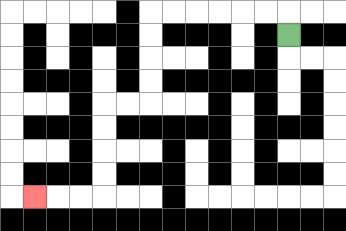{'start': '[12, 1]', 'end': '[1, 8]', 'path_directions': 'U,L,L,L,L,L,L,D,D,D,D,L,L,D,D,D,D,L,L,L', 'path_coordinates': '[[12, 1], [12, 0], [11, 0], [10, 0], [9, 0], [8, 0], [7, 0], [6, 0], [6, 1], [6, 2], [6, 3], [6, 4], [5, 4], [4, 4], [4, 5], [4, 6], [4, 7], [4, 8], [3, 8], [2, 8], [1, 8]]'}